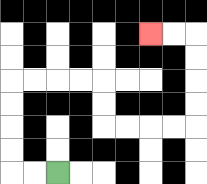{'start': '[2, 7]', 'end': '[6, 1]', 'path_directions': 'L,L,U,U,U,U,R,R,R,R,D,D,R,R,R,R,U,U,U,U,L,L', 'path_coordinates': '[[2, 7], [1, 7], [0, 7], [0, 6], [0, 5], [0, 4], [0, 3], [1, 3], [2, 3], [3, 3], [4, 3], [4, 4], [4, 5], [5, 5], [6, 5], [7, 5], [8, 5], [8, 4], [8, 3], [8, 2], [8, 1], [7, 1], [6, 1]]'}